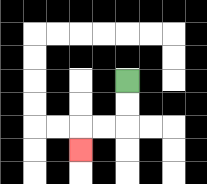{'start': '[5, 3]', 'end': '[3, 6]', 'path_directions': 'D,D,L,L,D', 'path_coordinates': '[[5, 3], [5, 4], [5, 5], [4, 5], [3, 5], [3, 6]]'}